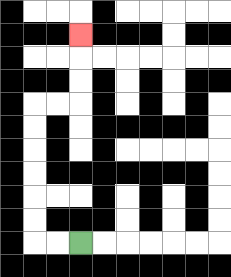{'start': '[3, 10]', 'end': '[3, 1]', 'path_directions': 'L,L,U,U,U,U,U,U,R,R,U,U,U', 'path_coordinates': '[[3, 10], [2, 10], [1, 10], [1, 9], [1, 8], [1, 7], [1, 6], [1, 5], [1, 4], [2, 4], [3, 4], [3, 3], [3, 2], [3, 1]]'}